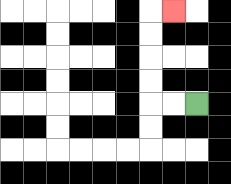{'start': '[8, 4]', 'end': '[7, 0]', 'path_directions': 'L,L,U,U,U,U,R', 'path_coordinates': '[[8, 4], [7, 4], [6, 4], [6, 3], [6, 2], [6, 1], [6, 0], [7, 0]]'}